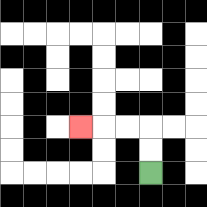{'start': '[6, 7]', 'end': '[3, 5]', 'path_directions': 'U,U,L,L,L', 'path_coordinates': '[[6, 7], [6, 6], [6, 5], [5, 5], [4, 5], [3, 5]]'}